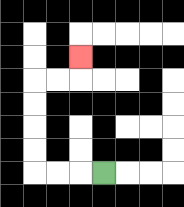{'start': '[4, 7]', 'end': '[3, 2]', 'path_directions': 'L,L,L,U,U,U,U,R,R,U', 'path_coordinates': '[[4, 7], [3, 7], [2, 7], [1, 7], [1, 6], [1, 5], [1, 4], [1, 3], [2, 3], [3, 3], [3, 2]]'}